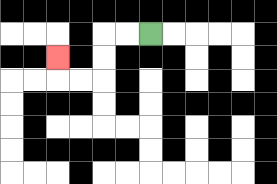{'start': '[6, 1]', 'end': '[2, 2]', 'path_directions': 'L,L,D,D,L,L,U', 'path_coordinates': '[[6, 1], [5, 1], [4, 1], [4, 2], [4, 3], [3, 3], [2, 3], [2, 2]]'}